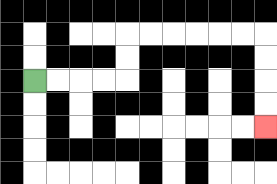{'start': '[1, 3]', 'end': '[11, 5]', 'path_directions': 'R,R,R,R,U,U,R,R,R,R,R,R,D,D,D,D', 'path_coordinates': '[[1, 3], [2, 3], [3, 3], [4, 3], [5, 3], [5, 2], [5, 1], [6, 1], [7, 1], [8, 1], [9, 1], [10, 1], [11, 1], [11, 2], [11, 3], [11, 4], [11, 5]]'}